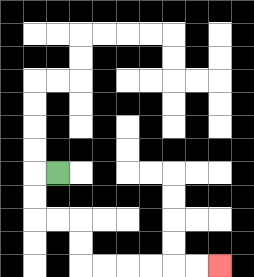{'start': '[2, 7]', 'end': '[9, 11]', 'path_directions': 'L,D,D,R,R,D,D,R,R,R,R,R,R', 'path_coordinates': '[[2, 7], [1, 7], [1, 8], [1, 9], [2, 9], [3, 9], [3, 10], [3, 11], [4, 11], [5, 11], [6, 11], [7, 11], [8, 11], [9, 11]]'}